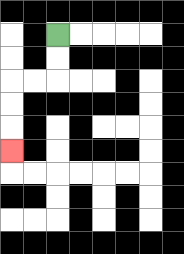{'start': '[2, 1]', 'end': '[0, 6]', 'path_directions': 'D,D,L,L,D,D,D', 'path_coordinates': '[[2, 1], [2, 2], [2, 3], [1, 3], [0, 3], [0, 4], [0, 5], [0, 6]]'}